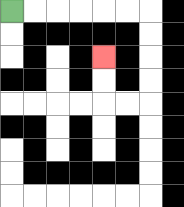{'start': '[0, 0]', 'end': '[4, 2]', 'path_directions': 'R,R,R,R,R,R,D,D,D,D,L,L,U,U', 'path_coordinates': '[[0, 0], [1, 0], [2, 0], [3, 0], [4, 0], [5, 0], [6, 0], [6, 1], [6, 2], [6, 3], [6, 4], [5, 4], [4, 4], [4, 3], [4, 2]]'}